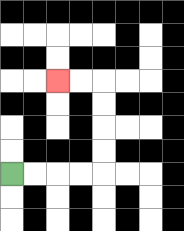{'start': '[0, 7]', 'end': '[2, 3]', 'path_directions': 'R,R,R,R,U,U,U,U,L,L', 'path_coordinates': '[[0, 7], [1, 7], [2, 7], [3, 7], [4, 7], [4, 6], [4, 5], [4, 4], [4, 3], [3, 3], [2, 3]]'}